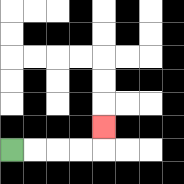{'start': '[0, 6]', 'end': '[4, 5]', 'path_directions': 'R,R,R,R,U', 'path_coordinates': '[[0, 6], [1, 6], [2, 6], [3, 6], [4, 6], [4, 5]]'}